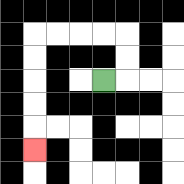{'start': '[4, 3]', 'end': '[1, 6]', 'path_directions': 'R,U,U,L,L,L,L,D,D,D,D,D', 'path_coordinates': '[[4, 3], [5, 3], [5, 2], [5, 1], [4, 1], [3, 1], [2, 1], [1, 1], [1, 2], [1, 3], [1, 4], [1, 5], [1, 6]]'}